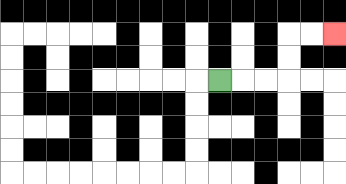{'start': '[9, 3]', 'end': '[14, 1]', 'path_directions': 'R,R,R,U,U,R,R', 'path_coordinates': '[[9, 3], [10, 3], [11, 3], [12, 3], [12, 2], [12, 1], [13, 1], [14, 1]]'}